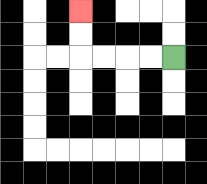{'start': '[7, 2]', 'end': '[3, 0]', 'path_directions': 'L,L,L,L,U,U', 'path_coordinates': '[[7, 2], [6, 2], [5, 2], [4, 2], [3, 2], [3, 1], [3, 0]]'}